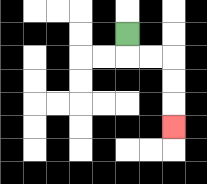{'start': '[5, 1]', 'end': '[7, 5]', 'path_directions': 'D,R,R,D,D,D', 'path_coordinates': '[[5, 1], [5, 2], [6, 2], [7, 2], [7, 3], [7, 4], [7, 5]]'}